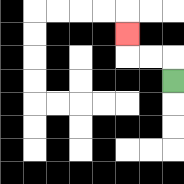{'start': '[7, 3]', 'end': '[5, 1]', 'path_directions': 'U,L,L,U', 'path_coordinates': '[[7, 3], [7, 2], [6, 2], [5, 2], [5, 1]]'}